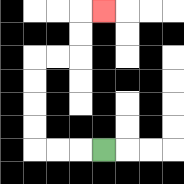{'start': '[4, 6]', 'end': '[4, 0]', 'path_directions': 'L,L,L,U,U,U,U,R,R,U,U,R', 'path_coordinates': '[[4, 6], [3, 6], [2, 6], [1, 6], [1, 5], [1, 4], [1, 3], [1, 2], [2, 2], [3, 2], [3, 1], [3, 0], [4, 0]]'}